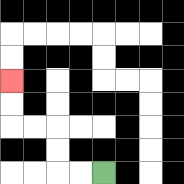{'start': '[4, 7]', 'end': '[0, 3]', 'path_directions': 'L,L,U,U,L,L,U,U', 'path_coordinates': '[[4, 7], [3, 7], [2, 7], [2, 6], [2, 5], [1, 5], [0, 5], [0, 4], [0, 3]]'}